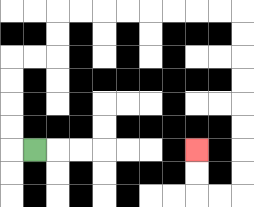{'start': '[1, 6]', 'end': '[8, 6]', 'path_directions': 'L,U,U,U,U,R,R,U,U,R,R,R,R,R,R,R,R,D,D,D,D,D,D,D,D,L,L,U,U', 'path_coordinates': '[[1, 6], [0, 6], [0, 5], [0, 4], [0, 3], [0, 2], [1, 2], [2, 2], [2, 1], [2, 0], [3, 0], [4, 0], [5, 0], [6, 0], [7, 0], [8, 0], [9, 0], [10, 0], [10, 1], [10, 2], [10, 3], [10, 4], [10, 5], [10, 6], [10, 7], [10, 8], [9, 8], [8, 8], [8, 7], [8, 6]]'}